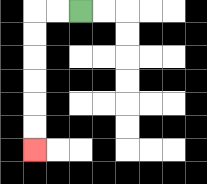{'start': '[3, 0]', 'end': '[1, 6]', 'path_directions': 'L,L,D,D,D,D,D,D', 'path_coordinates': '[[3, 0], [2, 0], [1, 0], [1, 1], [1, 2], [1, 3], [1, 4], [1, 5], [1, 6]]'}